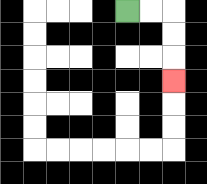{'start': '[5, 0]', 'end': '[7, 3]', 'path_directions': 'R,R,D,D,D', 'path_coordinates': '[[5, 0], [6, 0], [7, 0], [7, 1], [7, 2], [7, 3]]'}